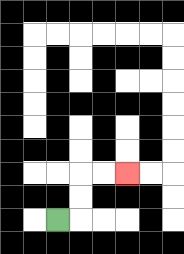{'start': '[2, 9]', 'end': '[5, 7]', 'path_directions': 'R,U,U,R,R', 'path_coordinates': '[[2, 9], [3, 9], [3, 8], [3, 7], [4, 7], [5, 7]]'}